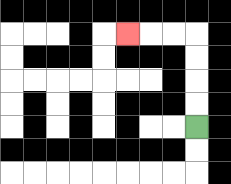{'start': '[8, 5]', 'end': '[5, 1]', 'path_directions': 'U,U,U,U,L,L,L', 'path_coordinates': '[[8, 5], [8, 4], [8, 3], [8, 2], [8, 1], [7, 1], [6, 1], [5, 1]]'}